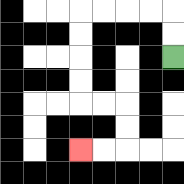{'start': '[7, 2]', 'end': '[3, 6]', 'path_directions': 'U,U,L,L,L,L,D,D,D,D,R,R,D,D,L,L', 'path_coordinates': '[[7, 2], [7, 1], [7, 0], [6, 0], [5, 0], [4, 0], [3, 0], [3, 1], [3, 2], [3, 3], [3, 4], [4, 4], [5, 4], [5, 5], [5, 6], [4, 6], [3, 6]]'}